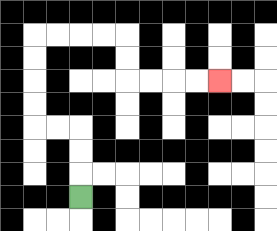{'start': '[3, 8]', 'end': '[9, 3]', 'path_directions': 'U,U,U,L,L,U,U,U,U,R,R,R,R,D,D,R,R,R,R', 'path_coordinates': '[[3, 8], [3, 7], [3, 6], [3, 5], [2, 5], [1, 5], [1, 4], [1, 3], [1, 2], [1, 1], [2, 1], [3, 1], [4, 1], [5, 1], [5, 2], [5, 3], [6, 3], [7, 3], [8, 3], [9, 3]]'}